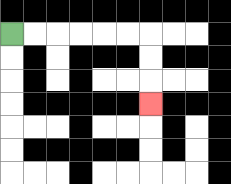{'start': '[0, 1]', 'end': '[6, 4]', 'path_directions': 'R,R,R,R,R,R,D,D,D', 'path_coordinates': '[[0, 1], [1, 1], [2, 1], [3, 1], [4, 1], [5, 1], [6, 1], [6, 2], [6, 3], [6, 4]]'}